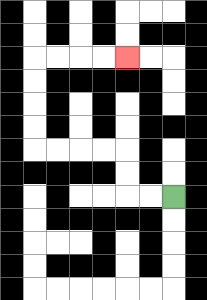{'start': '[7, 8]', 'end': '[5, 2]', 'path_directions': 'L,L,U,U,L,L,L,L,U,U,U,U,R,R,R,R', 'path_coordinates': '[[7, 8], [6, 8], [5, 8], [5, 7], [5, 6], [4, 6], [3, 6], [2, 6], [1, 6], [1, 5], [1, 4], [1, 3], [1, 2], [2, 2], [3, 2], [4, 2], [5, 2]]'}